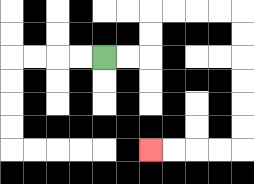{'start': '[4, 2]', 'end': '[6, 6]', 'path_directions': 'R,R,U,U,R,R,R,R,D,D,D,D,D,D,L,L,L,L', 'path_coordinates': '[[4, 2], [5, 2], [6, 2], [6, 1], [6, 0], [7, 0], [8, 0], [9, 0], [10, 0], [10, 1], [10, 2], [10, 3], [10, 4], [10, 5], [10, 6], [9, 6], [8, 6], [7, 6], [6, 6]]'}